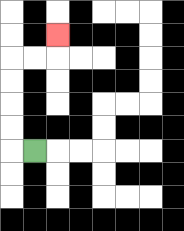{'start': '[1, 6]', 'end': '[2, 1]', 'path_directions': 'L,U,U,U,U,R,R,U', 'path_coordinates': '[[1, 6], [0, 6], [0, 5], [0, 4], [0, 3], [0, 2], [1, 2], [2, 2], [2, 1]]'}